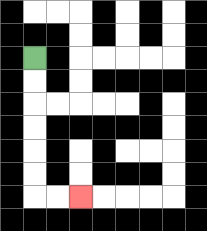{'start': '[1, 2]', 'end': '[3, 8]', 'path_directions': 'D,D,D,D,D,D,R,R', 'path_coordinates': '[[1, 2], [1, 3], [1, 4], [1, 5], [1, 6], [1, 7], [1, 8], [2, 8], [3, 8]]'}